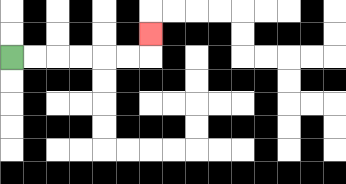{'start': '[0, 2]', 'end': '[6, 1]', 'path_directions': 'R,R,R,R,R,R,U', 'path_coordinates': '[[0, 2], [1, 2], [2, 2], [3, 2], [4, 2], [5, 2], [6, 2], [6, 1]]'}